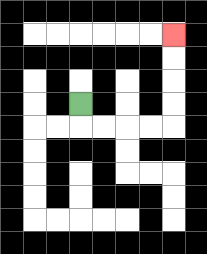{'start': '[3, 4]', 'end': '[7, 1]', 'path_directions': 'D,R,R,R,R,U,U,U,U', 'path_coordinates': '[[3, 4], [3, 5], [4, 5], [5, 5], [6, 5], [7, 5], [7, 4], [7, 3], [7, 2], [7, 1]]'}